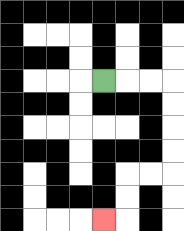{'start': '[4, 3]', 'end': '[4, 9]', 'path_directions': 'R,R,R,D,D,D,D,L,L,D,D,L', 'path_coordinates': '[[4, 3], [5, 3], [6, 3], [7, 3], [7, 4], [7, 5], [7, 6], [7, 7], [6, 7], [5, 7], [5, 8], [5, 9], [4, 9]]'}